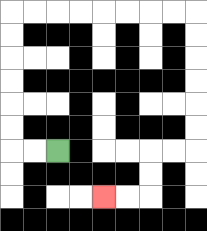{'start': '[2, 6]', 'end': '[4, 8]', 'path_directions': 'L,L,U,U,U,U,U,U,R,R,R,R,R,R,R,R,D,D,D,D,D,D,L,L,D,D,L,L', 'path_coordinates': '[[2, 6], [1, 6], [0, 6], [0, 5], [0, 4], [0, 3], [0, 2], [0, 1], [0, 0], [1, 0], [2, 0], [3, 0], [4, 0], [5, 0], [6, 0], [7, 0], [8, 0], [8, 1], [8, 2], [8, 3], [8, 4], [8, 5], [8, 6], [7, 6], [6, 6], [6, 7], [6, 8], [5, 8], [4, 8]]'}